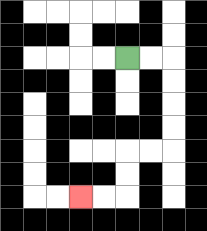{'start': '[5, 2]', 'end': '[3, 8]', 'path_directions': 'R,R,D,D,D,D,L,L,D,D,L,L', 'path_coordinates': '[[5, 2], [6, 2], [7, 2], [7, 3], [7, 4], [7, 5], [7, 6], [6, 6], [5, 6], [5, 7], [5, 8], [4, 8], [3, 8]]'}